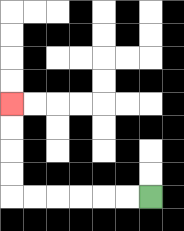{'start': '[6, 8]', 'end': '[0, 4]', 'path_directions': 'L,L,L,L,L,L,U,U,U,U', 'path_coordinates': '[[6, 8], [5, 8], [4, 8], [3, 8], [2, 8], [1, 8], [0, 8], [0, 7], [0, 6], [0, 5], [0, 4]]'}